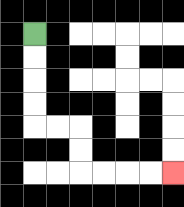{'start': '[1, 1]', 'end': '[7, 7]', 'path_directions': 'D,D,D,D,R,R,D,D,R,R,R,R', 'path_coordinates': '[[1, 1], [1, 2], [1, 3], [1, 4], [1, 5], [2, 5], [3, 5], [3, 6], [3, 7], [4, 7], [5, 7], [6, 7], [7, 7]]'}